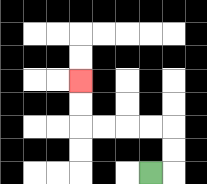{'start': '[6, 7]', 'end': '[3, 3]', 'path_directions': 'R,U,U,L,L,L,L,U,U', 'path_coordinates': '[[6, 7], [7, 7], [7, 6], [7, 5], [6, 5], [5, 5], [4, 5], [3, 5], [3, 4], [3, 3]]'}